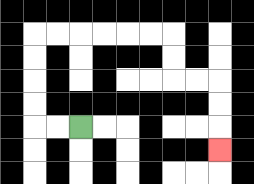{'start': '[3, 5]', 'end': '[9, 6]', 'path_directions': 'L,L,U,U,U,U,R,R,R,R,R,R,D,D,R,R,D,D,D', 'path_coordinates': '[[3, 5], [2, 5], [1, 5], [1, 4], [1, 3], [1, 2], [1, 1], [2, 1], [3, 1], [4, 1], [5, 1], [6, 1], [7, 1], [7, 2], [7, 3], [8, 3], [9, 3], [9, 4], [9, 5], [9, 6]]'}